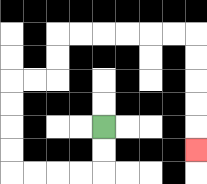{'start': '[4, 5]', 'end': '[8, 6]', 'path_directions': 'D,D,L,L,L,L,U,U,U,U,R,R,U,U,R,R,R,R,R,R,D,D,D,D,D', 'path_coordinates': '[[4, 5], [4, 6], [4, 7], [3, 7], [2, 7], [1, 7], [0, 7], [0, 6], [0, 5], [0, 4], [0, 3], [1, 3], [2, 3], [2, 2], [2, 1], [3, 1], [4, 1], [5, 1], [6, 1], [7, 1], [8, 1], [8, 2], [8, 3], [8, 4], [8, 5], [8, 6]]'}